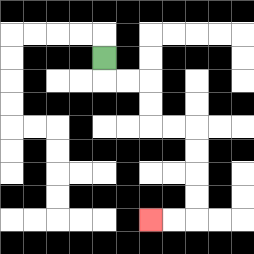{'start': '[4, 2]', 'end': '[6, 9]', 'path_directions': 'D,R,R,D,D,R,R,D,D,D,D,L,L', 'path_coordinates': '[[4, 2], [4, 3], [5, 3], [6, 3], [6, 4], [6, 5], [7, 5], [8, 5], [8, 6], [8, 7], [8, 8], [8, 9], [7, 9], [6, 9]]'}